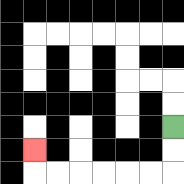{'start': '[7, 5]', 'end': '[1, 6]', 'path_directions': 'D,D,L,L,L,L,L,L,U', 'path_coordinates': '[[7, 5], [7, 6], [7, 7], [6, 7], [5, 7], [4, 7], [3, 7], [2, 7], [1, 7], [1, 6]]'}